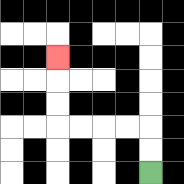{'start': '[6, 7]', 'end': '[2, 2]', 'path_directions': 'U,U,L,L,L,L,U,U,U', 'path_coordinates': '[[6, 7], [6, 6], [6, 5], [5, 5], [4, 5], [3, 5], [2, 5], [2, 4], [2, 3], [2, 2]]'}